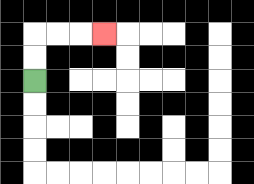{'start': '[1, 3]', 'end': '[4, 1]', 'path_directions': 'U,U,R,R,R', 'path_coordinates': '[[1, 3], [1, 2], [1, 1], [2, 1], [3, 1], [4, 1]]'}